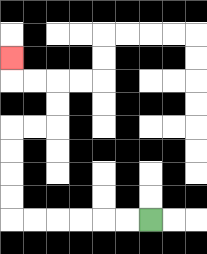{'start': '[6, 9]', 'end': '[0, 2]', 'path_directions': 'L,L,L,L,L,L,U,U,U,U,R,R,U,U,L,L,U', 'path_coordinates': '[[6, 9], [5, 9], [4, 9], [3, 9], [2, 9], [1, 9], [0, 9], [0, 8], [0, 7], [0, 6], [0, 5], [1, 5], [2, 5], [2, 4], [2, 3], [1, 3], [0, 3], [0, 2]]'}